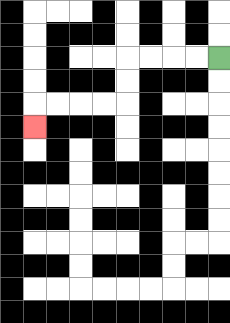{'start': '[9, 2]', 'end': '[1, 5]', 'path_directions': 'L,L,L,L,D,D,L,L,L,L,D', 'path_coordinates': '[[9, 2], [8, 2], [7, 2], [6, 2], [5, 2], [5, 3], [5, 4], [4, 4], [3, 4], [2, 4], [1, 4], [1, 5]]'}